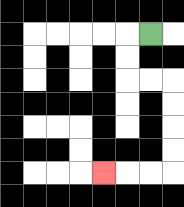{'start': '[6, 1]', 'end': '[4, 7]', 'path_directions': 'L,D,D,R,R,D,D,D,D,L,L,L', 'path_coordinates': '[[6, 1], [5, 1], [5, 2], [5, 3], [6, 3], [7, 3], [7, 4], [7, 5], [7, 6], [7, 7], [6, 7], [5, 7], [4, 7]]'}